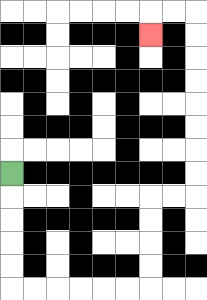{'start': '[0, 7]', 'end': '[6, 1]', 'path_directions': 'D,D,D,D,D,R,R,R,R,R,R,U,U,U,U,R,R,U,U,U,U,U,U,U,U,L,L,D', 'path_coordinates': '[[0, 7], [0, 8], [0, 9], [0, 10], [0, 11], [0, 12], [1, 12], [2, 12], [3, 12], [4, 12], [5, 12], [6, 12], [6, 11], [6, 10], [6, 9], [6, 8], [7, 8], [8, 8], [8, 7], [8, 6], [8, 5], [8, 4], [8, 3], [8, 2], [8, 1], [8, 0], [7, 0], [6, 0], [6, 1]]'}